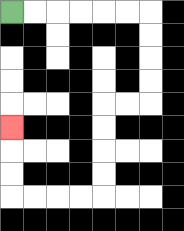{'start': '[0, 0]', 'end': '[0, 5]', 'path_directions': 'R,R,R,R,R,R,D,D,D,D,L,L,D,D,D,D,L,L,L,L,U,U,U', 'path_coordinates': '[[0, 0], [1, 0], [2, 0], [3, 0], [4, 0], [5, 0], [6, 0], [6, 1], [6, 2], [6, 3], [6, 4], [5, 4], [4, 4], [4, 5], [4, 6], [4, 7], [4, 8], [3, 8], [2, 8], [1, 8], [0, 8], [0, 7], [0, 6], [0, 5]]'}